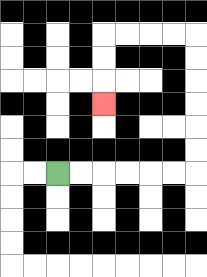{'start': '[2, 7]', 'end': '[4, 4]', 'path_directions': 'R,R,R,R,R,R,U,U,U,U,U,U,L,L,L,L,D,D,D', 'path_coordinates': '[[2, 7], [3, 7], [4, 7], [5, 7], [6, 7], [7, 7], [8, 7], [8, 6], [8, 5], [8, 4], [8, 3], [8, 2], [8, 1], [7, 1], [6, 1], [5, 1], [4, 1], [4, 2], [4, 3], [4, 4]]'}